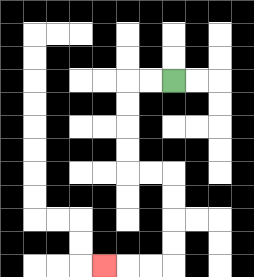{'start': '[7, 3]', 'end': '[4, 11]', 'path_directions': 'L,L,D,D,D,D,R,R,D,D,D,D,L,L,L', 'path_coordinates': '[[7, 3], [6, 3], [5, 3], [5, 4], [5, 5], [5, 6], [5, 7], [6, 7], [7, 7], [7, 8], [7, 9], [7, 10], [7, 11], [6, 11], [5, 11], [4, 11]]'}